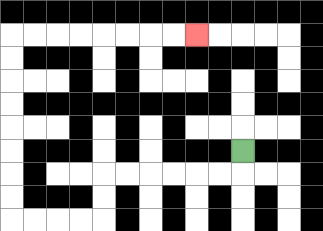{'start': '[10, 6]', 'end': '[8, 1]', 'path_directions': 'D,L,L,L,L,L,L,D,D,L,L,L,L,U,U,U,U,U,U,U,U,R,R,R,R,R,R,R,R', 'path_coordinates': '[[10, 6], [10, 7], [9, 7], [8, 7], [7, 7], [6, 7], [5, 7], [4, 7], [4, 8], [4, 9], [3, 9], [2, 9], [1, 9], [0, 9], [0, 8], [0, 7], [0, 6], [0, 5], [0, 4], [0, 3], [0, 2], [0, 1], [1, 1], [2, 1], [3, 1], [4, 1], [5, 1], [6, 1], [7, 1], [8, 1]]'}